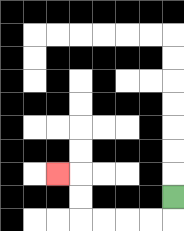{'start': '[7, 8]', 'end': '[2, 7]', 'path_directions': 'D,L,L,L,L,U,U,L', 'path_coordinates': '[[7, 8], [7, 9], [6, 9], [5, 9], [4, 9], [3, 9], [3, 8], [3, 7], [2, 7]]'}